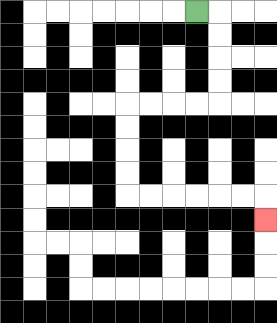{'start': '[8, 0]', 'end': '[11, 9]', 'path_directions': 'R,D,D,D,D,L,L,L,L,D,D,D,D,R,R,R,R,R,R,D', 'path_coordinates': '[[8, 0], [9, 0], [9, 1], [9, 2], [9, 3], [9, 4], [8, 4], [7, 4], [6, 4], [5, 4], [5, 5], [5, 6], [5, 7], [5, 8], [6, 8], [7, 8], [8, 8], [9, 8], [10, 8], [11, 8], [11, 9]]'}